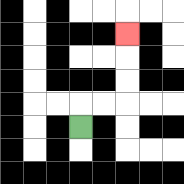{'start': '[3, 5]', 'end': '[5, 1]', 'path_directions': 'U,R,R,U,U,U', 'path_coordinates': '[[3, 5], [3, 4], [4, 4], [5, 4], [5, 3], [5, 2], [5, 1]]'}